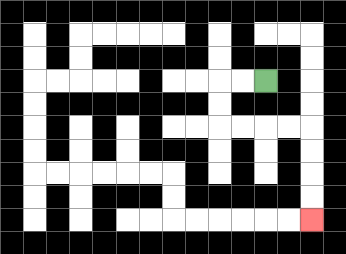{'start': '[11, 3]', 'end': '[13, 9]', 'path_directions': 'L,L,D,D,R,R,R,R,D,D,D,D', 'path_coordinates': '[[11, 3], [10, 3], [9, 3], [9, 4], [9, 5], [10, 5], [11, 5], [12, 5], [13, 5], [13, 6], [13, 7], [13, 8], [13, 9]]'}